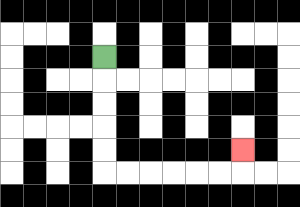{'start': '[4, 2]', 'end': '[10, 6]', 'path_directions': 'D,D,D,D,D,R,R,R,R,R,R,U', 'path_coordinates': '[[4, 2], [4, 3], [4, 4], [4, 5], [4, 6], [4, 7], [5, 7], [6, 7], [7, 7], [8, 7], [9, 7], [10, 7], [10, 6]]'}